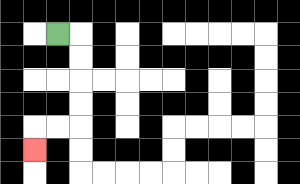{'start': '[2, 1]', 'end': '[1, 6]', 'path_directions': 'R,D,D,D,D,L,L,D', 'path_coordinates': '[[2, 1], [3, 1], [3, 2], [3, 3], [3, 4], [3, 5], [2, 5], [1, 5], [1, 6]]'}